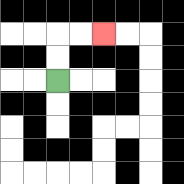{'start': '[2, 3]', 'end': '[4, 1]', 'path_directions': 'U,U,R,R', 'path_coordinates': '[[2, 3], [2, 2], [2, 1], [3, 1], [4, 1]]'}